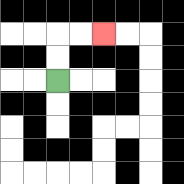{'start': '[2, 3]', 'end': '[4, 1]', 'path_directions': 'U,U,R,R', 'path_coordinates': '[[2, 3], [2, 2], [2, 1], [3, 1], [4, 1]]'}